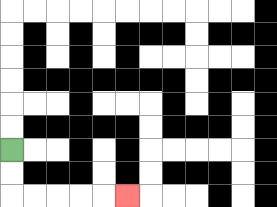{'start': '[0, 6]', 'end': '[5, 8]', 'path_directions': 'D,D,R,R,R,R,R', 'path_coordinates': '[[0, 6], [0, 7], [0, 8], [1, 8], [2, 8], [3, 8], [4, 8], [5, 8]]'}